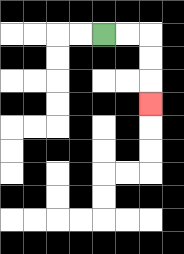{'start': '[4, 1]', 'end': '[6, 4]', 'path_directions': 'R,R,D,D,D', 'path_coordinates': '[[4, 1], [5, 1], [6, 1], [6, 2], [6, 3], [6, 4]]'}